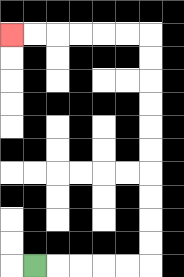{'start': '[1, 11]', 'end': '[0, 1]', 'path_directions': 'R,R,R,R,R,U,U,U,U,U,U,U,U,U,U,L,L,L,L,L,L', 'path_coordinates': '[[1, 11], [2, 11], [3, 11], [4, 11], [5, 11], [6, 11], [6, 10], [6, 9], [6, 8], [6, 7], [6, 6], [6, 5], [6, 4], [6, 3], [6, 2], [6, 1], [5, 1], [4, 1], [3, 1], [2, 1], [1, 1], [0, 1]]'}